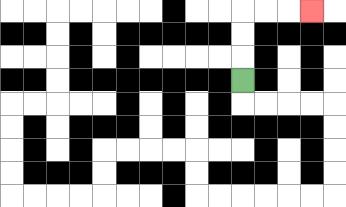{'start': '[10, 3]', 'end': '[13, 0]', 'path_directions': 'U,U,U,R,R,R', 'path_coordinates': '[[10, 3], [10, 2], [10, 1], [10, 0], [11, 0], [12, 0], [13, 0]]'}